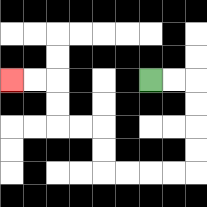{'start': '[6, 3]', 'end': '[0, 3]', 'path_directions': 'R,R,D,D,D,D,L,L,L,L,U,U,L,L,U,U,L,L', 'path_coordinates': '[[6, 3], [7, 3], [8, 3], [8, 4], [8, 5], [8, 6], [8, 7], [7, 7], [6, 7], [5, 7], [4, 7], [4, 6], [4, 5], [3, 5], [2, 5], [2, 4], [2, 3], [1, 3], [0, 3]]'}